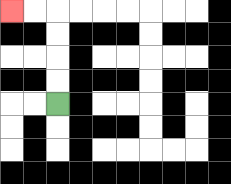{'start': '[2, 4]', 'end': '[0, 0]', 'path_directions': 'U,U,U,U,L,L', 'path_coordinates': '[[2, 4], [2, 3], [2, 2], [2, 1], [2, 0], [1, 0], [0, 0]]'}